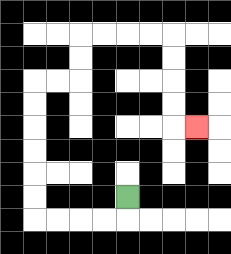{'start': '[5, 8]', 'end': '[8, 5]', 'path_directions': 'D,L,L,L,L,U,U,U,U,U,U,R,R,U,U,R,R,R,R,D,D,D,D,R', 'path_coordinates': '[[5, 8], [5, 9], [4, 9], [3, 9], [2, 9], [1, 9], [1, 8], [1, 7], [1, 6], [1, 5], [1, 4], [1, 3], [2, 3], [3, 3], [3, 2], [3, 1], [4, 1], [5, 1], [6, 1], [7, 1], [7, 2], [7, 3], [7, 4], [7, 5], [8, 5]]'}